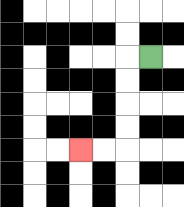{'start': '[6, 2]', 'end': '[3, 6]', 'path_directions': 'L,D,D,D,D,L,L', 'path_coordinates': '[[6, 2], [5, 2], [5, 3], [5, 4], [5, 5], [5, 6], [4, 6], [3, 6]]'}